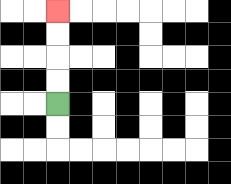{'start': '[2, 4]', 'end': '[2, 0]', 'path_directions': 'U,U,U,U', 'path_coordinates': '[[2, 4], [2, 3], [2, 2], [2, 1], [2, 0]]'}